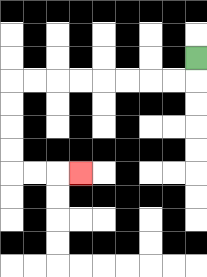{'start': '[8, 2]', 'end': '[3, 7]', 'path_directions': 'D,L,L,L,L,L,L,L,L,D,D,D,D,R,R,R', 'path_coordinates': '[[8, 2], [8, 3], [7, 3], [6, 3], [5, 3], [4, 3], [3, 3], [2, 3], [1, 3], [0, 3], [0, 4], [0, 5], [0, 6], [0, 7], [1, 7], [2, 7], [3, 7]]'}